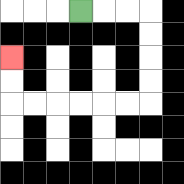{'start': '[3, 0]', 'end': '[0, 2]', 'path_directions': 'R,R,R,D,D,D,D,L,L,L,L,L,L,U,U', 'path_coordinates': '[[3, 0], [4, 0], [5, 0], [6, 0], [6, 1], [6, 2], [6, 3], [6, 4], [5, 4], [4, 4], [3, 4], [2, 4], [1, 4], [0, 4], [0, 3], [0, 2]]'}